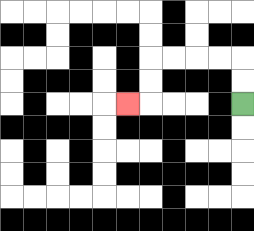{'start': '[10, 4]', 'end': '[5, 4]', 'path_directions': 'U,U,L,L,L,L,D,D,L', 'path_coordinates': '[[10, 4], [10, 3], [10, 2], [9, 2], [8, 2], [7, 2], [6, 2], [6, 3], [6, 4], [5, 4]]'}